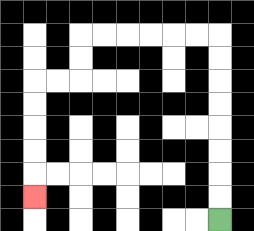{'start': '[9, 9]', 'end': '[1, 8]', 'path_directions': 'U,U,U,U,U,U,U,U,L,L,L,L,L,L,D,D,L,L,D,D,D,D,D', 'path_coordinates': '[[9, 9], [9, 8], [9, 7], [9, 6], [9, 5], [9, 4], [9, 3], [9, 2], [9, 1], [8, 1], [7, 1], [6, 1], [5, 1], [4, 1], [3, 1], [3, 2], [3, 3], [2, 3], [1, 3], [1, 4], [1, 5], [1, 6], [1, 7], [1, 8]]'}